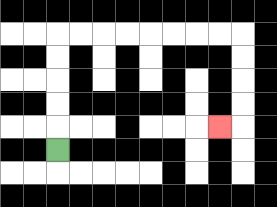{'start': '[2, 6]', 'end': '[9, 5]', 'path_directions': 'U,U,U,U,U,R,R,R,R,R,R,R,R,D,D,D,D,L', 'path_coordinates': '[[2, 6], [2, 5], [2, 4], [2, 3], [2, 2], [2, 1], [3, 1], [4, 1], [5, 1], [6, 1], [7, 1], [8, 1], [9, 1], [10, 1], [10, 2], [10, 3], [10, 4], [10, 5], [9, 5]]'}